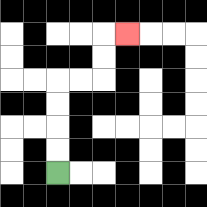{'start': '[2, 7]', 'end': '[5, 1]', 'path_directions': 'U,U,U,U,R,R,U,U,R', 'path_coordinates': '[[2, 7], [2, 6], [2, 5], [2, 4], [2, 3], [3, 3], [4, 3], [4, 2], [4, 1], [5, 1]]'}